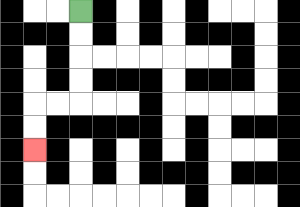{'start': '[3, 0]', 'end': '[1, 6]', 'path_directions': 'D,D,D,D,L,L,D,D', 'path_coordinates': '[[3, 0], [3, 1], [3, 2], [3, 3], [3, 4], [2, 4], [1, 4], [1, 5], [1, 6]]'}